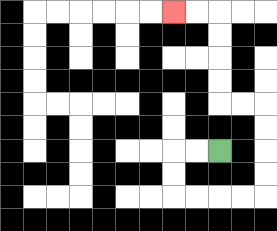{'start': '[9, 6]', 'end': '[7, 0]', 'path_directions': 'L,L,D,D,R,R,R,R,U,U,U,U,L,L,U,U,U,U,L,L', 'path_coordinates': '[[9, 6], [8, 6], [7, 6], [7, 7], [7, 8], [8, 8], [9, 8], [10, 8], [11, 8], [11, 7], [11, 6], [11, 5], [11, 4], [10, 4], [9, 4], [9, 3], [9, 2], [9, 1], [9, 0], [8, 0], [7, 0]]'}